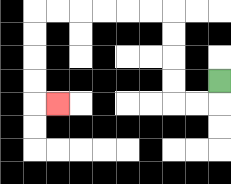{'start': '[9, 3]', 'end': '[2, 4]', 'path_directions': 'D,L,L,U,U,U,U,L,L,L,L,L,L,D,D,D,D,R', 'path_coordinates': '[[9, 3], [9, 4], [8, 4], [7, 4], [7, 3], [7, 2], [7, 1], [7, 0], [6, 0], [5, 0], [4, 0], [3, 0], [2, 0], [1, 0], [1, 1], [1, 2], [1, 3], [1, 4], [2, 4]]'}